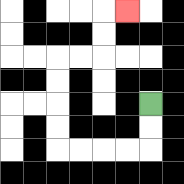{'start': '[6, 4]', 'end': '[5, 0]', 'path_directions': 'D,D,L,L,L,L,U,U,U,U,R,R,U,U,R', 'path_coordinates': '[[6, 4], [6, 5], [6, 6], [5, 6], [4, 6], [3, 6], [2, 6], [2, 5], [2, 4], [2, 3], [2, 2], [3, 2], [4, 2], [4, 1], [4, 0], [5, 0]]'}